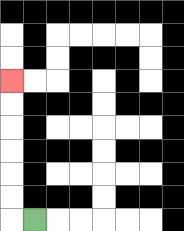{'start': '[1, 9]', 'end': '[0, 3]', 'path_directions': 'L,U,U,U,U,U,U', 'path_coordinates': '[[1, 9], [0, 9], [0, 8], [0, 7], [0, 6], [0, 5], [0, 4], [0, 3]]'}